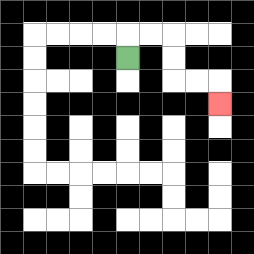{'start': '[5, 2]', 'end': '[9, 4]', 'path_directions': 'U,R,R,D,D,R,R,D', 'path_coordinates': '[[5, 2], [5, 1], [6, 1], [7, 1], [7, 2], [7, 3], [8, 3], [9, 3], [9, 4]]'}